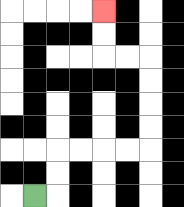{'start': '[1, 8]', 'end': '[4, 0]', 'path_directions': 'R,U,U,R,R,R,R,U,U,U,U,L,L,U,U', 'path_coordinates': '[[1, 8], [2, 8], [2, 7], [2, 6], [3, 6], [4, 6], [5, 6], [6, 6], [6, 5], [6, 4], [6, 3], [6, 2], [5, 2], [4, 2], [4, 1], [4, 0]]'}